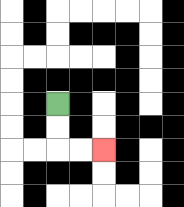{'start': '[2, 4]', 'end': '[4, 6]', 'path_directions': 'D,D,R,R', 'path_coordinates': '[[2, 4], [2, 5], [2, 6], [3, 6], [4, 6]]'}